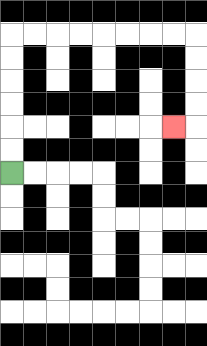{'start': '[0, 7]', 'end': '[7, 5]', 'path_directions': 'U,U,U,U,U,U,R,R,R,R,R,R,R,R,D,D,D,D,L', 'path_coordinates': '[[0, 7], [0, 6], [0, 5], [0, 4], [0, 3], [0, 2], [0, 1], [1, 1], [2, 1], [3, 1], [4, 1], [5, 1], [6, 1], [7, 1], [8, 1], [8, 2], [8, 3], [8, 4], [8, 5], [7, 5]]'}